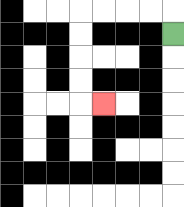{'start': '[7, 1]', 'end': '[4, 4]', 'path_directions': 'U,L,L,L,L,D,D,D,D,R', 'path_coordinates': '[[7, 1], [7, 0], [6, 0], [5, 0], [4, 0], [3, 0], [3, 1], [3, 2], [3, 3], [3, 4], [4, 4]]'}